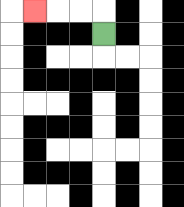{'start': '[4, 1]', 'end': '[1, 0]', 'path_directions': 'U,L,L,L', 'path_coordinates': '[[4, 1], [4, 0], [3, 0], [2, 0], [1, 0]]'}